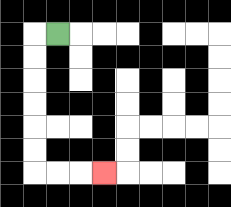{'start': '[2, 1]', 'end': '[4, 7]', 'path_directions': 'L,D,D,D,D,D,D,R,R,R', 'path_coordinates': '[[2, 1], [1, 1], [1, 2], [1, 3], [1, 4], [1, 5], [1, 6], [1, 7], [2, 7], [3, 7], [4, 7]]'}